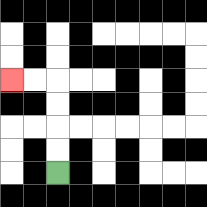{'start': '[2, 7]', 'end': '[0, 3]', 'path_directions': 'U,U,U,U,L,L', 'path_coordinates': '[[2, 7], [2, 6], [2, 5], [2, 4], [2, 3], [1, 3], [0, 3]]'}